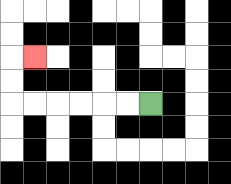{'start': '[6, 4]', 'end': '[1, 2]', 'path_directions': 'L,L,L,L,L,L,U,U,R', 'path_coordinates': '[[6, 4], [5, 4], [4, 4], [3, 4], [2, 4], [1, 4], [0, 4], [0, 3], [0, 2], [1, 2]]'}